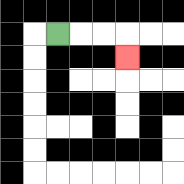{'start': '[2, 1]', 'end': '[5, 2]', 'path_directions': 'R,R,R,D', 'path_coordinates': '[[2, 1], [3, 1], [4, 1], [5, 1], [5, 2]]'}